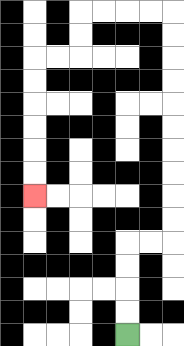{'start': '[5, 14]', 'end': '[1, 8]', 'path_directions': 'U,U,U,U,R,R,U,U,U,U,U,U,U,U,U,U,L,L,L,L,D,D,L,L,D,D,D,D,D,D', 'path_coordinates': '[[5, 14], [5, 13], [5, 12], [5, 11], [5, 10], [6, 10], [7, 10], [7, 9], [7, 8], [7, 7], [7, 6], [7, 5], [7, 4], [7, 3], [7, 2], [7, 1], [7, 0], [6, 0], [5, 0], [4, 0], [3, 0], [3, 1], [3, 2], [2, 2], [1, 2], [1, 3], [1, 4], [1, 5], [1, 6], [1, 7], [1, 8]]'}